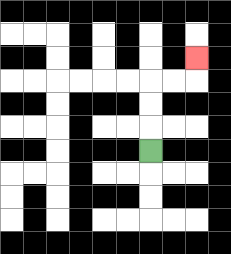{'start': '[6, 6]', 'end': '[8, 2]', 'path_directions': 'U,U,U,R,R,U', 'path_coordinates': '[[6, 6], [6, 5], [6, 4], [6, 3], [7, 3], [8, 3], [8, 2]]'}